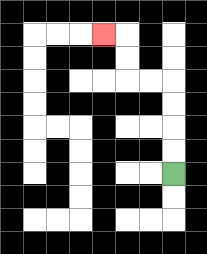{'start': '[7, 7]', 'end': '[4, 1]', 'path_directions': 'U,U,U,U,L,L,U,U,L', 'path_coordinates': '[[7, 7], [7, 6], [7, 5], [7, 4], [7, 3], [6, 3], [5, 3], [5, 2], [5, 1], [4, 1]]'}